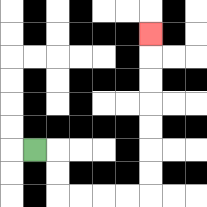{'start': '[1, 6]', 'end': '[6, 1]', 'path_directions': 'R,D,D,R,R,R,R,U,U,U,U,U,U,U', 'path_coordinates': '[[1, 6], [2, 6], [2, 7], [2, 8], [3, 8], [4, 8], [5, 8], [6, 8], [6, 7], [6, 6], [6, 5], [6, 4], [6, 3], [6, 2], [6, 1]]'}